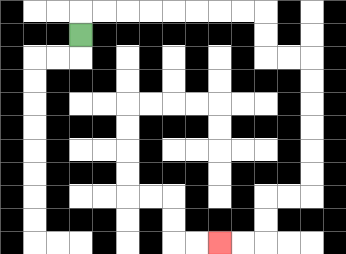{'start': '[3, 1]', 'end': '[9, 10]', 'path_directions': 'U,R,R,R,R,R,R,R,R,D,D,R,R,D,D,D,D,D,D,L,L,D,D,L,L', 'path_coordinates': '[[3, 1], [3, 0], [4, 0], [5, 0], [6, 0], [7, 0], [8, 0], [9, 0], [10, 0], [11, 0], [11, 1], [11, 2], [12, 2], [13, 2], [13, 3], [13, 4], [13, 5], [13, 6], [13, 7], [13, 8], [12, 8], [11, 8], [11, 9], [11, 10], [10, 10], [9, 10]]'}